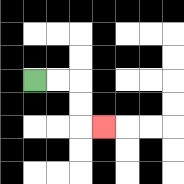{'start': '[1, 3]', 'end': '[4, 5]', 'path_directions': 'R,R,D,D,R', 'path_coordinates': '[[1, 3], [2, 3], [3, 3], [3, 4], [3, 5], [4, 5]]'}